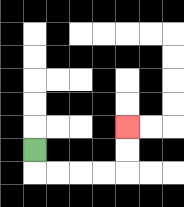{'start': '[1, 6]', 'end': '[5, 5]', 'path_directions': 'D,R,R,R,R,U,U', 'path_coordinates': '[[1, 6], [1, 7], [2, 7], [3, 7], [4, 7], [5, 7], [5, 6], [5, 5]]'}